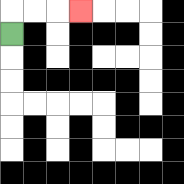{'start': '[0, 1]', 'end': '[3, 0]', 'path_directions': 'U,R,R,R', 'path_coordinates': '[[0, 1], [0, 0], [1, 0], [2, 0], [3, 0]]'}